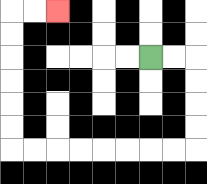{'start': '[6, 2]', 'end': '[2, 0]', 'path_directions': 'R,R,D,D,D,D,L,L,L,L,L,L,L,L,U,U,U,U,U,U,R,R', 'path_coordinates': '[[6, 2], [7, 2], [8, 2], [8, 3], [8, 4], [8, 5], [8, 6], [7, 6], [6, 6], [5, 6], [4, 6], [3, 6], [2, 6], [1, 6], [0, 6], [0, 5], [0, 4], [0, 3], [0, 2], [0, 1], [0, 0], [1, 0], [2, 0]]'}